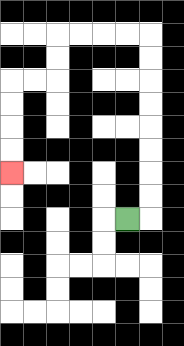{'start': '[5, 9]', 'end': '[0, 7]', 'path_directions': 'R,U,U,U,U,U,U,U,U,L,L,L,L,D,D,L,L,D,D,D,D', 'path_coordinates': '[[5, 9], [6, 9], [6, 8], [6, 7], [6, 6], [6, 5], [6, 4], [6, 3], [6, 2], [6, 1], [5, 1], [4, 1], [3, 1], [2, 1], [2, 2], [2, 3], [1, 3], [0, 3], [0, 4], [0, 5], [0, 6], [0, 7]]'}